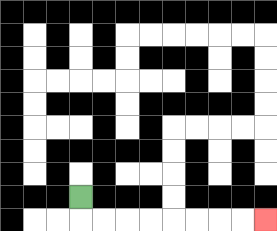{'start': '[3, 8]', 'end': '[11, 9]', 'path_directions': 'D,R,R,R,R,R,R,R,R', 'path_coordinates': '[[3, 8], [3, 9], [4, 9], [5, 9], [6, 9], [7, 9], [8, 9], [9, 9], [10, 9], [11, 9]]'}